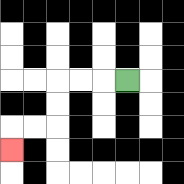{'start': '[5, 3]', 'end': '[0, 6]', 'path_directions': 'L,L,L,D,D,L,L,D', 'path_coordinates': '[[5, 3], [4, 3], [3, 3], [2, 3], [2, 4], [2, 5], [1, 5], [0, 5], [0, 6]]'}